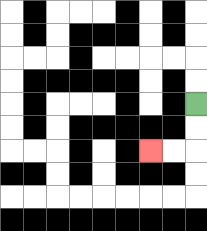{'start': '[8, 4]', 'end': '[6, 6]', 'path_directions': 'D,D,L,L', 'path_coordinates': '[[8, 4], [8, 5], [8, 6], [7, 6], [6, 6]]'}